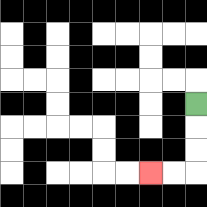{'start': '[8, 4]', 'end': '[6, 7]', 'path_directions': 'D,D,D,L,L', 'path_coordinates': '[[8, 4], [8, 5], [8, 6], [8, 7], [7, 7], [6, 7]]'}